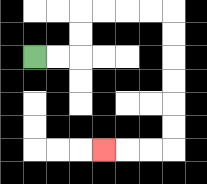{'start': '[1, 2]', 'end': '[4, 6]', 'path_directions': 'R,R,U,U,R,R,R,R,D,D,D,D,D,D,L,L,L', 'path_coordinates': '[[1, 2], [2, 2], [3, 2], [3, 1], [3, 0], [4, 0], [5, 0], [6, 0], [7, 0], [7, 1], [7, 2], [7, 3], [7, 4], [7, 5], [7, 6], [6, 6], [5, 6], [4, 6]]'}